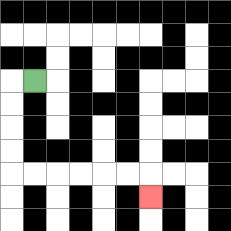{'start': '[1, 3]', 'end': '[6, 8]', 'path_directions': 'L,D,D,D,D,R,R,R,R,R,R,D', 'path_coordinates': '[[1, 3], [0, 3], [0, 4], [0, 5], [0, 6], [0, 7], [1, 7], [2, 7], [3, 7], [4, 7], [5, 7], [6, 7], [6, 8]]'}